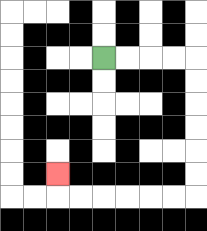{'start': '[4, 2]', 'end': '[2, 7]', 'path_directions': 'R,R,R,R,D,D,D,D,D,D,L,L,L,L,L,L,U', 'path_coordinates': '[[4, 2], [5, 2], [6, 2], [7, 2], [8, 2], [8, 3], [8, 4], [8, 5], [8, 6], [8, 7], [8, 8], [7, 8], [6, 8], [5, 8], [4, 8], [3, 8], [2, 8], [2, 7]]'}